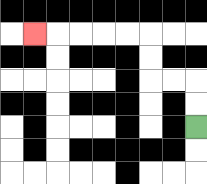{'start': '[8, 5]', 'end': '[1, 1]', 'path_directions': 'U,U,L,L,U,U,L,L,L,L,L', 'path_coordinates': '[[8, 5], [8, 4], [8, 3], [7, 3], [6, 3], [6, 2], [6, 1], [5, 1], [4, 1], [3, 1], [2, 1], [1, 1]]'}